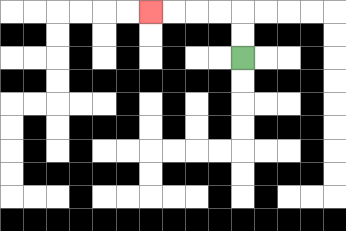{'start': '[10, 2]', 'end': '[6, 0]', 'path_directions': 'U,U,L,L,L,L', 'path_coordinates': '[[10, 2], [10, 1], [10, 0], [9, 0], [8, 0], [7, 0], [6, 0]]'}